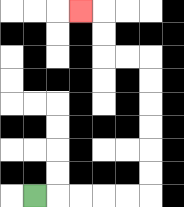{'start': '[1, 8]', 'end': '[3, 0]', 'path_directions': 'R,R,R,R,R,U,U,U,U,U,U,L,L,U,U,L', 'path_coordinates': '[[1, 8], [2, 8], [3, 8], [4, 8], [5, 8], [6, 8], [6, 7], [6, 6], [6, 5], [6, 4], [6, 3], [6, 2], [5, 2], [4, 2], [4, 1], [4, 0], [3, 0]]'}